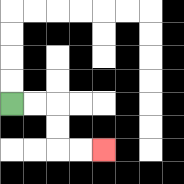{'start': '[0, 4]', 'end': '[4, 6]', 'path_directions': 'R,R,D,D,R,R', 'path_coordinates': '[[0, 4], [1, 4], [2, 4], [2, 5], [2, 6], [3, 6], [4, 6]]'}